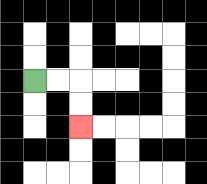{'start': '[1, 3]', 'end': '[3, 5]', 'path_directions': 'R,R,D,D', 'path_coordinates': '[[1, 3], [2, 3], [3, 3], [3, 4], [3, 5]]'}